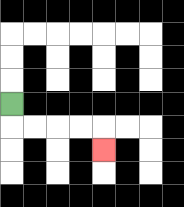{'start': '[0, 4]', 'end': '[4, 6]', 'path_directions': 'D,R,R,R,R,D', 'path_coordinates': '[[0, 4], [0, 5], [1, 5], [2, 5], [3, 5], [4, 5], [4, 6]]'}